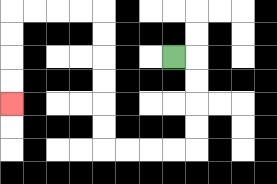{'start': '[7, 2]', 'end': '[0, 4]', 'path_directions': 'R,D,D,D,D,L,L,L,L,U,U,U,U,U,U,L,L,L,L,D,D,D,D', 'path_coordinates': '[[7, 2], [8, 2], [8, 3], [8, 4], [8, 5], [8, 6], [7, 6], [6, 6], [5, 6], [4, 6], [4, 5], [4, 4], [4, 3], [4, 2], [4, 1], [4, 0], [3, 0], [2, 0], [1, 0], [0, 0], [0, 1], [0, 2], [0, 3], [0, 4]]'}